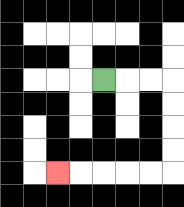{'start': '[4, 3]', 'end': '[2, 7]', 'path_directions': 'R,R,R,D,D,D,D,L,L,L,L,L', 'path_coordinates': '[[4, 3], [5, 3], [6, 3], [7, 3], [7, 4], [7, 5], [7, 6], [7, 7], [6, 7], [5, 7], [4, 7], [3, 7], [2, 7]]'}